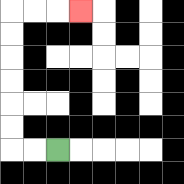{'start': '[2, 6]', 'end': '[3, 0]', 'path_directions': 'L,L,U,U,U,U,U,U,R,R,R', 'path_coordinates': '[[2, 6], [1, 6], [0, 6], [0, 5], [0, 4], [0, 3], [0, 2], [0, 1], [0, 0], [1, 0], [2, 0], [3, 0]]'}